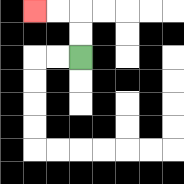{'start': '[3, 2]', 'end': '[1, 0]', 'path_directions': 'U,U,L,L', 'path_coordinates': '[[3, 2], [3, 1], [3, 0], [2, 0], [1, 0]]'}